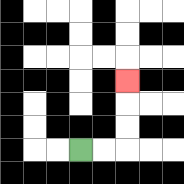{'start': '[3, 6]', 'end': '[5, 3]', 'path_directions': 'R,R,U,U,U', 'path_coordinates': '[[3, 6], [4, 6], [5, 6], [5, 5], [5, 4], [5, 3]]'}